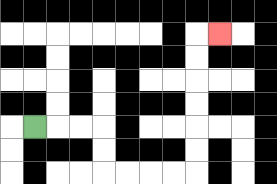{'start': '[1, 5]', 'end': '[9, 1]', 'path_directions': 'R,R,R,D,D,R,R,R,R,U,U,U,U,U,U,R', 'path_coordinates': '[[1, 5], [2, 5], [3, 5], [4, 5], [4, 6], [4, 7], [5, 7], [6, 7], [7, 7], [8, 7], [8, 6], [8, 5], [8, 4], [8, 3], [8, 2], [8, 1], [9, 1]]'}